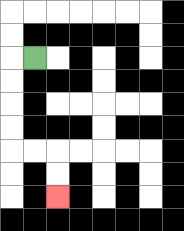{'start': '[1, 2]', 'end': '[2, 8]', 'path_directions': 'L,D,D,D,D,R,R,D,D', 'path_coordinates': '[[1, 2], [0, 2], [0, 3], [0, 4], [0, 5], [0, 6], [1, 6], [2, 6], [2, 7], [2, 8]]'}